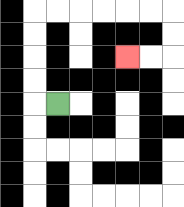{'start': '[2, 4]', 'end': '[5, 2]', 'path_directions': 'L,U,U,U,U,R,R,R,R,R,R,D,D,L,L', 'path_coordinates': '[[2, 4], [1, 4], [1, 3], [1, 2], [1, 1], [1, 0], [2, 0], [3, 0], [4, 0], [5, 0], [6, 0], [7, 0], [7, 1], [7, 2], [6, 2], [5, 2]]'}